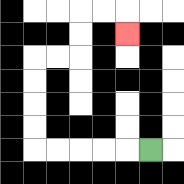{'start': '[6, 6]', 'end': '[5, 1]', 'path_directions': 'L,L,L,L,L,U,U,U,U,R,R,U,U,R,R,D', 'path_coordinates': '[[6, 6], [5, 6], [4, 6], [3, 6], [2, 6], [1, 6], [1, 5], [1, 4], [1, 3], [1, 2], [2, 2], [3, 2], [3, 1], [3, 0], [4, 0], [5, 0], [5, 1]]'}